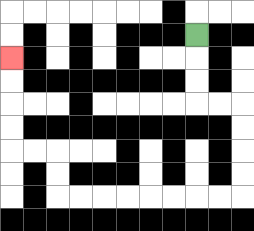{'start': '[8, 1]', 'end': '[0, 2]', 'path_directions': 'D,D,D,R,R,D,D,D,D,L,L,L,L,L,L,L,L,U,U,L,L,U,U,U,U', 'path_coordinates': '[[8, 1], [8, 2], [8, 3], [8, 4], [9, 4], [10, 4], [10, 5], [10, 6], [10, 7], [10, 8], [9, 8], [8, 8], [7, 8], [6, 8], [5, 8], [4, 8], [3, 8], [2, 8], [2, 7], [2, 6], [1, 6], [0, 6], [0, 5], [0, 4], [0, 3], [0, 2]]'}